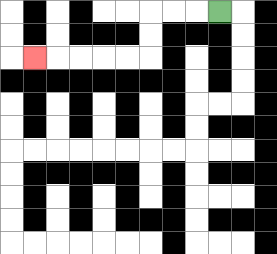{'start': '[9, 0]', 'end': '[1, 2]', 'path_directions': 'L,L,L,D,D,L,L,L,L,L', 'path_coordinates': '[[9, 0], [8, 0], [7, 0], [6, 0], [6, 1], [6, 2], [5, 2], [4, 2], [3, 2], [2, 2], [1, 2]]'}